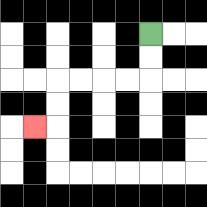{'start': '[6, 1]', 'end': '[1, 5]', 'path_directions': 'D,D,L,L,L,L,D,D,L', 'path_coordinates': '[[6, 1], [6, 2], [6, 3], [5, 3], [4, 3], [3, 3], [2, 3], [2, 4], [2, 5], [1, 5]]'}